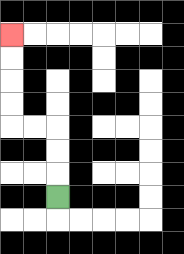{'start': '[2, 8]', 'end': '[0, 1]', 'path_directions': 'U,U,U,L,L,U,U,U,U', 'path_coordinates': '[[2, 8], [2, 7], [2, 6], [2, 5], [1, 5], [0, 5], [0, 4], [0, 3], [0, 2], [0, 1]]'}